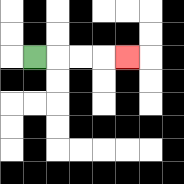{'start': '[1, 2]', 'end': '[5, 2]', 'path_directions': 'R,R,R,R', 'path_coordinates': '[[1, 2], [2, 2], [3, 2], [4, 2], [5, 2]]'}